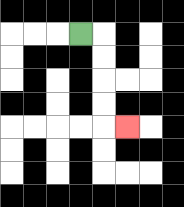{'start': '[3, 1]', 'end': '[5, 5]', 'path_directions': 'R,D,D,D,D,R', 'path_coordinates': '[[3, 1], [4, 1], [4, 2], [4, 3], [4, 4], [4, 5], [5, 5]]'}